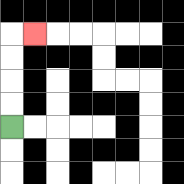{'start': '[0, 5]', 'end': '[1, 1]', 'path_directions': 'U,U,U,U,R', 'path_coordinates': '[[0, 5], [0, 4], [0, 3], [0, 2], [0, 1], [1, 1]]'}